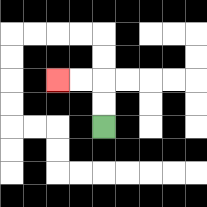{'start': '[4, 5]', 'end': '[2, 3]', 'path_directions': 'U,U,L,L', 'path_coordinates': '[[4, 5], [4, 4], [4, 3], [3, 3], [2, 3]]'}